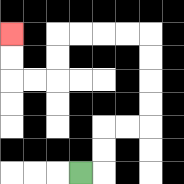{'start': '[3, 7]', 'end': '[0, 1]', 'path_directions': 'R,U,U,R,R,U,U,U,U,L,L,L,L,D,D,L,L,U,U', 'path_coordinates': '[[3, 7], [4, 7], [4, 6], [4, 5], [5, 5], [6, 5], [6, 4], [6, 3], [6, 2], [6, 1], [5, 1], [4, 1], [3, 1], [2, 1], [2, 2], [2, 3], [1, 3], [0, 3], [0, 2], [0, 1]]'}